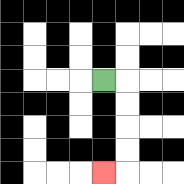{'start': '[4, 3]', 'end': '[4, 7]', 'path_directions': 'R,D,D,D,D,L', 'path_coordinates': '[[4, 3], [5, 3], [5, 4], [5, 5], [5, 6], [5, 7], [4, 7]]'}